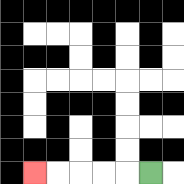{'start': '[6, 7]', 'end': '[1, 7]', 'path_directions': 'L,L,L,L,L', 'path_coordinates': '[[6, 7], [5, 7], [4, 7], [3, 7], [2, 7], [1, 7]]'}